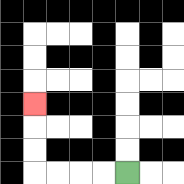{'start': '[5, 7]', 'end': '[1, 4]', 'path_directions': 'L,L,L,L,U,U,U', 'path_coordinates': '[[5, 7], [4, 7], [3, 7], [2, 7], [1, 7], [1, 6], [1, 5], [1, 4]]'}